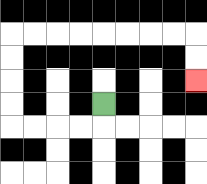{'start': '[4, 4]', 'end': '[8, 3]', 'path_directions': 'D,L,L,L,L,U,U,U,U,R,R,R,R,R,R,R,R,D,D', 'path_coordinates': '[[4, 4], [4, 5], [3, 5], [2, 5], [1, 5], [0, 5], [0, 4], [0, 3], [0, 2], [0, 1], [1, 1], [2, 1], [3, 1], [4, 1], [5, 1], [6, 1], [7, 1], [8, 1], [8, 2], [8, 3]]'}